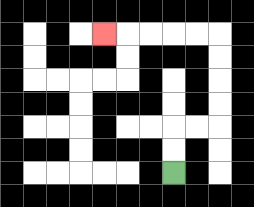{'start': '[7, 7]', 'end': '[4, 1]', 'path_directions': 'U,U,R,R,U,U,U,U,L,L,L,L,L', 'path_coordinates': '[[7, 7], [7, 6], [7, 5], [8, 5], [9, 5], [9, 4], [9, 3], [9, 2], [9, 1], [8, 1], [7, 1], [6, 1], [5, 1], [4, 1]]'}